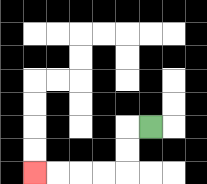{'start': '[6, 5]', 'end': '[1, 7]', 'path_directions': 'L,D,D,L,L,L,L', 'path_coordinates': '[[6, 5], [5, 5], [5, 6], [5, 7], [4, 7], [3, 7], [2, 7], [1, 7]]'}